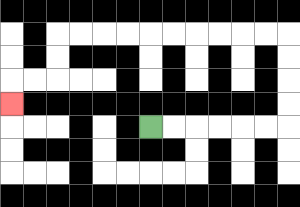{'start': '[6, 5]', 'end': '[0, 4]', 'path_directions': 'R,R,R,R,R,R,U,U,U,U,L,L,L,L,L,L,L,L,L,L,D,D,L,L,D', 'path_coordinates': '[[6, 5], [7, 5], [8, 5], [9, 5], [10, 5], [11, 5], [12, 5], [12, 4], [12, 3], [12, 2], [12, 1], [11, 1], [10, 1], [9, 1], [8, 1], [7, 1], [6, 1], [5, 1], [4, 1], [3, 1], [2, 1], [2, 2], [2, 3], [1, 3], [0, 3], [0, 4]]'}